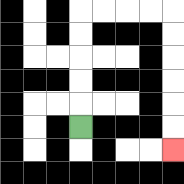{'start': '[3, 5]', 'end': '[7, 6]', 'path_directions': 'U,U,U,U,U,R,R,R,R,D,D,D,D,D,D', 'path_coordinates': '[[3, 5], [3, 4], [3, 3], [3, 2], [3, 1], [3, 0], [4, 0], [5, 0], [6, 0], [7, 0], [7, 1], [7, 2], [7, 3], [7, 4], [7, 5], [7, 6]]'}